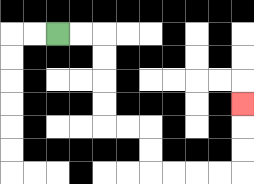{'start': '[2, 1]', 'end': '[10, 4]', 'path_directions': 'R,R,D,D,D,D,R,R,D,D,R,R,R,R,U,U,U', 'path_coordinates': '[[2, 1], [3, 1], [4, 1], [4, 2], [4, 3], [4, 4], [4, 5], [5, 5], [6, 5], [6, 6], [6, 7], [7, 7], [8, 7], [9, 7], [10, 7], [10, 6], [10, 5], [10, 4]]'}